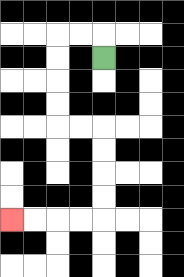{'start': '[4, 2]', 'end': '[0, 9]', 'path_directions': 'U,L,L,D,D,D,D,R,R,D,D,D,D,L,L,L,L', 'path_coordinates': '[[4, 2], [4, 1], [3, 1], [2, 1], [2, 2], [2, 3], [2, 4], [2, 5], [3, 5], [4, 5], [4, 6], [4, 7], [4, 8], [4, 9], [3, 9], [2, 9], [1, 9], [0, 9]]'}